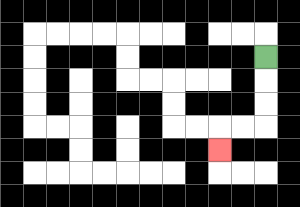{'start': '[11, 2]', 'end': '[9, 6]', 'path_directions': 'D,D,D,L,L,D', 'path_coordinates': '[[11, 2], [11, 3], [11, 4], [11, 5], [10, 5], [9, 5], [9, 6]]'}